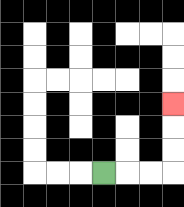{'start': '[4, 7]', 'end': '[7, 4]', 'path_directions': 'R,R,R,U,U,U', 'path_coordinates': '[[4, 7], [5, 7], [6, 7], [7, 7], [7, 6], [7, 5], [7, 4]]'}